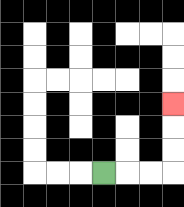{'start': '[4, 7]', 'end': '[7, 4]', 'path_directions': 'R,R,R,U,U,U', 'path_coordinates': '[[4, 7], [5, 7], [6, 7], [7, 7], [7, 6], [7, 5], [7, 4]]'}